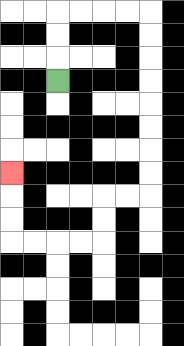{'start': '[2, 3]', 'end': '[0, 7]', 'path_directions': 'U,U,U,R,R,R,R,D,D,D,D,D,D,D,D,L,L,D,D,L,L,L,L,U,U,U', 'path_coordinates': '[[2, 3], [2, 2], [2, 1], [2, 0], [3, 0], [4, 0], [5, 0], [6, 0], [6, 1], [6, 2], [6, 3], [6, 4], [6, 5], [6, 6], [6, 7], [6, 8], [5, 8], [4, 8], [4, 9], [4, 10], [3, 10], [2, 10], [1, 10], [0, 10], [0, 9], [0, 8], [0, 7]]'}